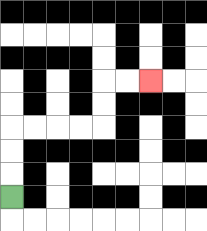{'start': '[0, 8]', 'end': '[6, 3]', 'path_directions': 'U,U,U,R,R,R,R,U,U,R,R', 'path_coordinates': '[[0, 8], [0, 7], [0, 6], [0, 5], [1, 5], [2, 5], [3, 5], [4, 5], [4, 4], [4, 3], [5, 3], [6, 3]]'}